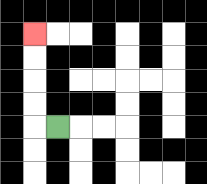{'start': '[2, 5]', 'end': '[1, 1]', 'path_directions': 'L,U,U,U,U', 'path_coordinates': '[[2, 5], [1, 5], [1, 4], [1, 3], [1, 2], [1, 1]]'}